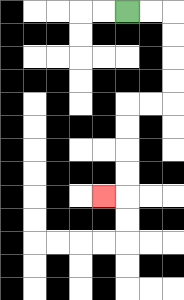{'start': '[5, 0]', 'end': '[4, 8]', 'path_directions': 'R,R,D,D,D,D,L,L,D,D,D,D,L', 'path_coordinates': '[[5, 0], [6, 0], [7, 0], [7, 1], [7, 2], [7, 3], [7, 4], [6, 4], [5, 4], [5, 5], [5, 6], [5, 7], [5, 8], [4, 8]]'}